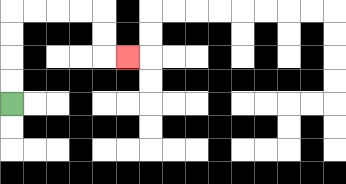{'start': '[0, 4]', 'end': '[5, 2]', 'path_directions': 'U,U,U,U,R,R,R,R,D,D,R', 'path_coordinates': '[[0, 4], [0, 3], [0, 2], [0, 1], [0, 0], [1, 0], [2, 0], [3, 0], [4, 0], [4, 1], [4, 2], [5, 2]]'}